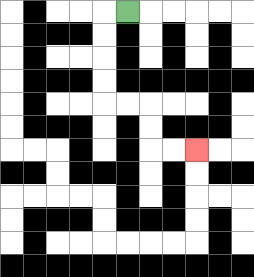{'start': '[5, 0]', 'end': '[8, 6]', 'path_directions': 'L,D,D,D,D,R,R,D,D,R,R', 'path_coordinates': '[[5, 0], [4, 0], [4, 1], [4, 2], [4, 3], [4, 4], [5, 4], [6, 4], [6, 5], [6, 6], [7, 6], [8, 6]]'}